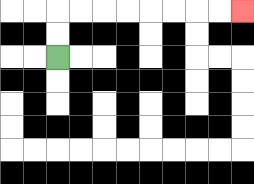{'start': '[2, 2]', 'end': '[10, 0]', 'path_directions': 'U,U,R,R,R,R,R,R,R,R', 'path_coordinates': '[[2, 2], [2, 1], [2, 0], [3, 0], [4, 0], [5, 0], [6, 0], [7, 0], [8, 0], [9, 0], [10, 0]]'}